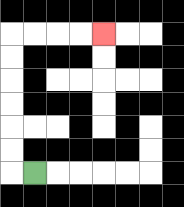{'start': '[1, 7]', 'end': '[4, 1]', 'path_directions': 'L,U,U,U,U,U,U,R,R,R,R', 'path_coordinates': '[[1, 7], [0, 7], [0, 6], [0, 5], [0, 4], [0, 3], [0, 2], [0, 1], [1, 1], [2, 1], [3, 1], [4, 1]]'}